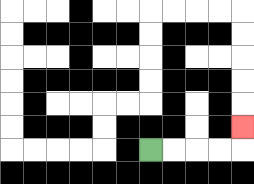{'start': '[6, 6]', 'end': '[10, 5]', 'path_directions': 'R,R,R,R,U', 'path_coordinates': '[[6, 6], [7, 6], [8, 6], [9, 6], [10, 6], [10, 5]]'}